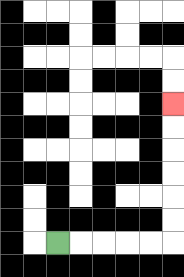{'start': '[2, 10]', 'end': '[7, 4]', 'path_directions': 'R,R,R,R,R,U,U,U,U,U,U', 'path_coordinates': '[[2, 10], [3, 10], [4, 10], [5, 10], [6, 10], [7, 10], [7, 9], [7, 8], [7, 7], [7, 6], [7, 5], [7, 4]]'}